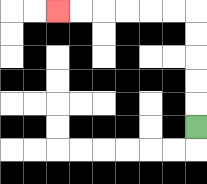{'start': '[8, 5]', 'end': '[2, 0]', 'path_directions': 'U,U,U,U,U,L,L,L,L,L,L', 'path_coordinates': '[[8, 5], [8, 4], [8, 3], [8, 2], [8, 1], [8, 0], [7, 0], [6, 0], [5, 0], [4, 0], [3, 0], [2, 0]]'}